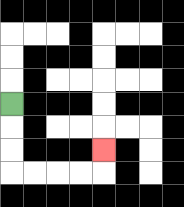{'start': '[0, 4]', 'end': '[4, 6]', 'path_directions': 'D,D,D,R,R,R,R,U', 'path_coordinates': '[[0, 4], [0, 5], [0, 6], [0, 7], [1, 7], [2, 7], [3, 7], [4, 7], [4, 6]]'}